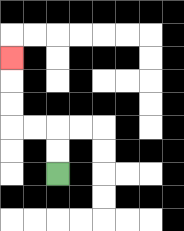{'start': '[2, 7]', 'end': '[0, 2]', 'path_directions': 'U,U,L,L,U,U,U', 'path_coordinates': '[[2, 7], [2, 6], [2, 5], [1, 5], [0, 5], [0, 4], [0, 3], [0, 2]]'}